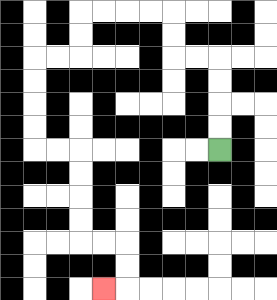{'start': '[9, 6]', 'end': '[4, 12]', 'path_directions': 'U,U,U,U,L,L,U,U,L,L,L,L,D,D,L,L,D,D,D,D,R,R,D,D,D,D,R,R,D,D,L', 'path_coordinates': '[[9, 6], [9, 5], [9, 4], [9, 3], [9, 2], [8, 2], [7, 2], [7, 1], [7, 0], [6, 0], [5, 0], [4, 0], [3, 0], [3, 1], [3, 2], [2, 2], [1, 2], [1, 3], [1, 4], [1, 5], [1, 6], [2, 6], [3, 6], [3, 7], [3, 8], [3, 9], [3, 10], [4, 10], [5, 10], [5, 11], [5, 12], [4, 12]]'}